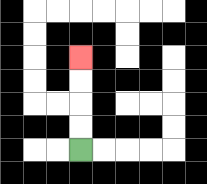{'start': '[3, 6]', 'end': '[3, 2]', 'path_directions': 'U,U,U,U', 'path_coordinates': '[[3, 6], [3, 5], [3, 4], [3, 3], [3, 2]]'}